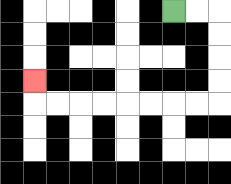{'start': '[7, 0]', 'end': '[1, 3]', 'path_directions': 'R,R,D,D,D,D,L,L,L,L,L,L,L,L,U', 'path_coordinates': '[[7, 0], [8, 0], [9, 0], [9, 1], [9, 2], [9, 3], [9, 4], [8, 4], [7, 4], [6, 4], [5, 4], [4, 4], [3, 4], [2, 4], [1, 4], [1, 3]]'}